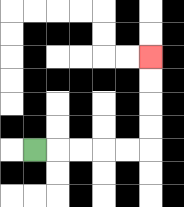{'start': '[1, 6]', 'end': '[6, 2]', 'path_directions': 'R,R,R,R,R,U,U,U,U', 'path_coordinates': '[[1, 6], [2, 6], [3, 6], [4, 6], [5, 6], [6, 6], [6, 5], [6, 4], [6, 3], [6, 2]]'}